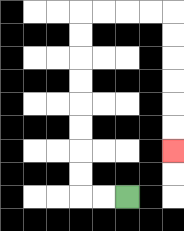{'start': '[5, 8]', 'end': '[7, 6]', 'path_directions': 'L,L,U,U,U,U,U,U,U,U,R,R,R,R,D,D,D,D,D,D', 'path_coordinates': '[[5, 8], [4, 8], [3, 8], [3, 7], [3, 6], [3, 5], [3, 4], [3, 3], [3, 2], [3, 1], [3, 0], [4, 0], [5, 0], [6, 0], [7, 0], [7, 1], [7, 2], [7, 3], [7, 4], [7, 5], [7, 6]]'}